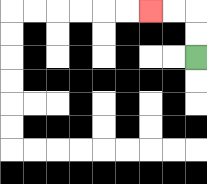{'start': '[8, 2]', 'end': '[6, 0]', 'path_directions': 'U,U,L,L', 'path_coordinates': '[[8, 2], [8, 1], [8, 0], [7, 0], [6, 0]]'}